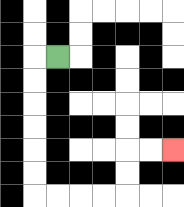{'start': '[2, 2]', 'end': '[7, 6]', 'path_directions': 'L,D,D,D,D,D,D,R,R,R,R,U,U,R,R', 'path_coordinates': '[[2, 2], [1, 2], [1, 3], [1, 4], [1, 5], [1, 6], [1, 7], [1, 8], [2, 8], [3, 8], [4, 8], [5, 8], [5, 7], [5, 6], [6, 6], [7, 6]]'}